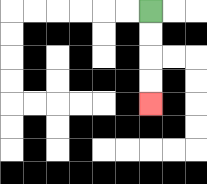{'start': '[6, 0]', 'end': '[6, 4]', 'path_directions': 'D,D,D,D', 'path_coordinates': '[[6, 0], [6, 1], [6, 2], [6, 3], [6, 4]]'}